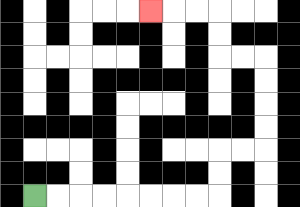{'start': '[1, 8]', 'end': '[6, 0]', 'path_directions': 'R,R,R,R,R,R,R,R,U,U,R,R,U,U,U,U,L,L,U,U,L,L,L', 'path_coordinates': '[[1, 8], [2, 8], [3, 8], [4, 8], [5, 8], [6, 8], [7, 8], [8, 8], [9, 8], [9, 7], [9, 6], [10, 6], [11, 6], [11, 5], [11, 4], [11, 3], [11, 2], [10, 2], [9, 2], [9, 1], [9, 0], [8, 0], [7, 0], [6, 0]]'}